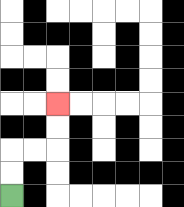{'start': '[0, 8]', 'end': '[2, 4]', 'path_directions': 'U,U,R,R,U,U', 'path_coordinates': '[[0, 8], [0, 7], [0, 6], [1, 6], [2, 6], [2, 5], [2, 4]]'}